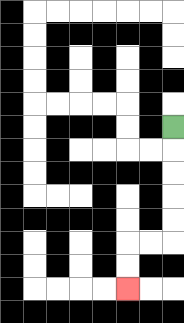{'start': '[7, 5]', 'end': '[5, 12]', 'path_directions': 'D,D,D,D,D,L,L,D,D', 'path_coordinates': '[[7, 5], [7, 6], [7, 7], [7, 8], [7, 9], [7, 10], [6, 10], [5, 10], [5, 11], [5, 12]]'}